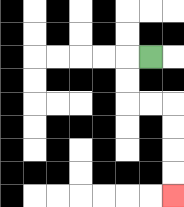{'start': '[6, 2]', 'end': '[7, 8]', 'path_directions': 'L,D,D,R,R,D,D,D,D', 'path_coordinates': '[[6, 2], [5, 2], [5, 3], [5, 4], [6, 4], [7, 4], [7, 5], [7, 6], [7, 7], [7, 8]]'}